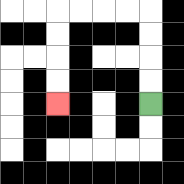{'start': '[6, 4]', 'end': '[2, 4]', 'path_directions': 'U,U,U,U,L,L,L,L,D,D,D,D', 'path_coordinates': '[[6, 4], [6, 3], [6, 2], [6, 1], [6, 0], [5, 0], [4, 0], [3, 0], [2, 0], [2, 1], [2, 2], [2, 3], [2, 4]]'}